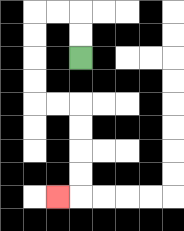{'start': '[3, 2]', 'end': '[2, 8]', 'path_directions': 'U,U,L,L,D,D,D,D,R,R,D,D,D,D,L', 'path_coordinates': '[[3, 2], [3, 1], [3, 0], [2, 0], [1, 0], [1, 1], [1, 2], [1, 3], [1, 4], [2, 4], [3, 4], [3, 5], [3, 6], [3, 7], [3, 8], [2, 8]]'}